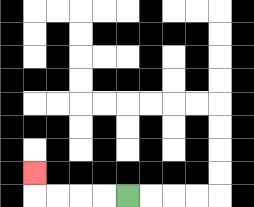{'start': '[5, 8]', 'end': '[1, 7]', 'path_directions': 'L,L,L,L,U', 'path_coordinates': '[[5, 8], [4, 8], [3, 8], [2, 8], [1, 8], [1, 7]]'}